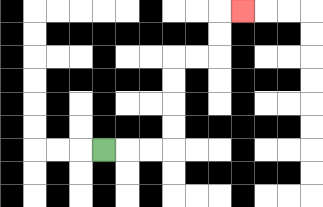{'start': '[4, 6]', 'end': '[10, 0]', 'path_directions': 'R,R,R,U,U,U,U,R,R,U,U,R', 'path_coordinates': '[[4, 6], [5, 6], [6, 6], [7, 6], [7, 5], [7, 4], [7, 3], [7, 2], [8, 2], [9, 2], [9, 1], [9, 0], [10, 0]]'}